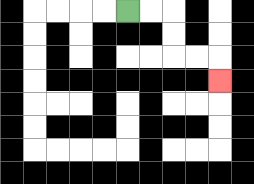{'start': '[5, 0]', 'end': '[9, 3]', 'path_directions': 'R,R,D,D,R,R,D', 'path_coordinates': '[[5, 0], [6, 0], [7, 0], [7, 1], [7, 2], [8, 2], [9, 2], [9, 3]]'}